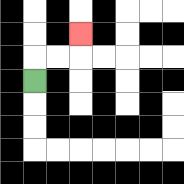{'start': '[1, 3]', 'end': '[3, 1]', 'path_directions': 'U,R,R,U', 'path_coordinates': '[[1, 3], [1, 2], [2, 2], [3, 2], [3, 1]]'}